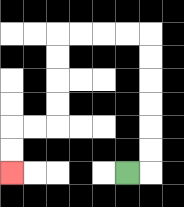{'start': '[5, 7]', 'end': '[0, 7]', 'path_directions': 'R,U,U,U,U,U,U,L,L,L,L,D,D,D,D,L,L,D,D', 'path_coordinates': '[[5, 7], [6, 7], [6, 6], [6, 5], [6, 4], [6, 3], [6, 2], [6, 1], [5, 1], [4, 1], [3, 1], [2, 1], [2, 2], [2, 3], [2, 4], [2, 5], [1, 5], [0, 5], [0, 6], [0, 7]]'}